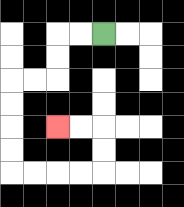{'start': '[4, 1]', 'end': '[2, 5]', 'path_directions': 'L,L,D,D,L,L,D,D,D,D,R,R,R,R,U,U,L,L', 'path_coordinates': '[[4, 1], [3, 1], [2, 1], [2, 2], [2, 3], [1, 3], [0, 3], [0, 4], [0, 5], [0, 6], [0, 7], [1, 7], [2, 7], [3, 7], [4, 7], [4, 6], [4, 5], [3, 5], [2, 5]]'}